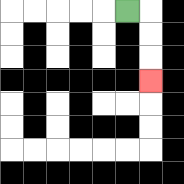{'start': '[5, 0]', 'end': '[6, 3]', 'path_directions': 'R,D,D,D', 'path_coordinates': '[[5, 0], [6, 0], [6, 1], [6, 2], [6, 3]]'}